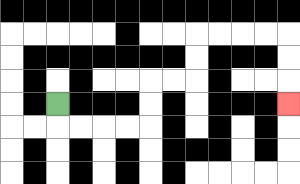{'start': '[2, 4]', 'end': '[12, 4]', 'path_directions': 'D,R,R,R,R,U,U,R,R,U,U,R,R,R,R,D,D,D', 'path_coordinates': '[[2, 4], [2, 5], [3, 5], [4, 5], [5, 5], [6, 5], [6, 4], [6, 3], [7, 3], [8, 3], [8, 2], [8, 1], [9, 1], [10, 1], [11, 1], [12, 1], [12, 2], [12, 3], [12, 4]]'}